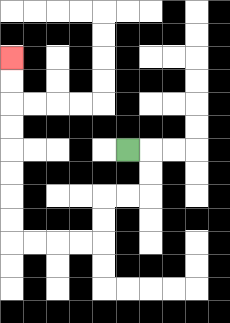{'start': '[5, 6]', 'end': '[0, 2]', 'path_directions': 'R,D,D,L,L,D,D,L,L,L,L,U,U,U,U,U,U,U,U', 'path_coordinates': '[[5, 6], [6, 6], [6, 7], [6, 8], [5, 8], [4, 8], [4, 9], [4, 10], [3, 10], [2, 10], [1, 10], [0, 10], [0, 9], [0, 8], [0, 7], [0, 6], [0, 5], [0, 4], [0, 3], [0, 2]]'}